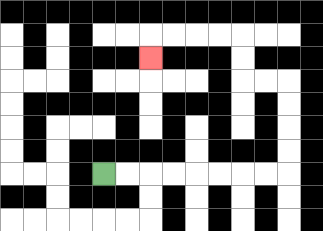{'start': '[4, 7]', 'end': '[6, 2]', 'path_directions': 'R,R,R,R,R,R,R,R,U,U,U,U,L,L,U,U,L,L,L,L,D', 'path_coordinates': '[[4, 7], [5, 7], [6, 7], [7, 7], [8, 7], [9, 7], [10, 7], [11, 7], [12, 7], [12, 6], [12, 5], [12, 4], [12, 3], [11, 3], [10, 3], [10, 2], [10, 1], [9, 1], [8, 1], [7, 1], [6, 1], [6, 2]]'}